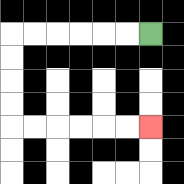{'start': '[6, 1]', 'end': '[6, 5]', 'path_directions': 'L,L,L,L,L,L,D,D,D,D,R,R,R,R,R,R', 'path_coordinates': '[[6, 1], [5, 1], [4, 1], [3, 1], [2, 1], [1, 1], [0, 1], [0, 2], [0, 3], [0, 4], [0, 5], [1, 5], [2, 5], [3, 5], [4, 5], [5, 5], [6, 5]]'}